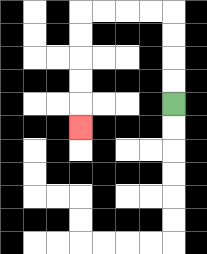{'start': '[7, 4]', 'end': '[3, 5]', 'path_directions': 'U,U,U,U,L,L,L,L,D,D,D,D,D', 'path_coordinates': '[[7, 4], [7, 3], [7, 2], [7, 1], [7, 0], [6, 0], [5, 0], [4, 0], [3, 0], [3, 1], [3, 2], [3, 3], [3, 4], [3, 5]]'}